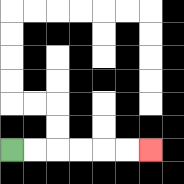{'start': '[0, 6]', 'end': '[6, 6]', 'path_directions': 'R,R,R,R,R,R', 'path_coordinates': '[[0, 6], [1, 6], [2, 6], [3, 6], [4, 6], [5, 6], [6, 6]]'}